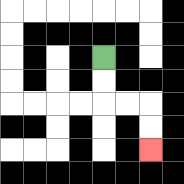{'start': '[4, 2]', 'end': '[6, 6]', 'path_directions': 'D,D,R,R,D,D', 'path_coordinates': '[[4, 2], [4, 3], [4, 4], [5, 4], [6, 4], [6, 5], [6, 6]]'}